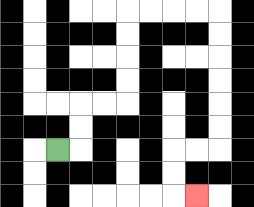{'start': '[2, 6]', 'end': '[8, 8]', 'path_directions': 'R,U,U,R,R,U,U,U,U,R,R,R,R,D,D,D,D,D,D,L,L,D,D,R', 'path_coordinates': '[[2, 6], [3, 6], [3, 5], [3, 4], [4, 4], [5, 4], [5, 3], [5, 2], [5, 1], [5, 0], [6, 0], [7, 0], [8, 0], [9, 0], [9, 1], [9, 2], [9, 3], [9, 4], [9, 5], [9, 6], [8, 6], [7, 6], [7, 7], [7, 8], [8, 8]]'}